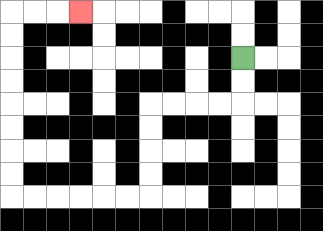{'start': '[10, 2]', 'end': '[3, 0]', 'path_directions': 'D,D,L,L,L,L,D,D,D,D,L,L,L,L,L,L,U,U,U,U,U,U,U,U,R,R,R', 'path_coordinates': '[[10, 2], [10, 3], [10, 4], [9, 4], [8, 4], [7, 4], [6, 4], [6, 5], [6, 6], [6, 7], [6, 8], [5, 8], [4, 8], [3, 8], [2, 8], [1, 8], [0, 8], [0, 7], [0, 6], [0, 5], [0, 4], [0, 3], [0, 2], [0, 1], [0, 0], [1, 0], [2, 0], [3, 0]]'}